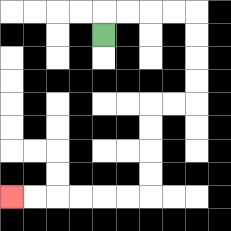{'start': '[4, 1]', 'end': '[0, 8]', 'path_directions': 'U,R,R,R,R,D,D,D,D,L,L,D,D,D,D,L,L,L,L,L,L', 'path_coordinates': '[[4, 1], [4, 0], [5, 0], [6, 0], [7, 0], [8, 0], [8, 1], [8, 2], [8, 3], [8, 4], [7, 4], [6, 4], [6, 5], [6, 6], [6, 7], [6, 8], [5, 8], [4, 8], [3, 8], [2, 8], [1, 8], [0, 8]]'}